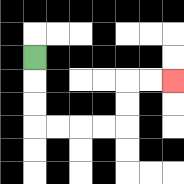{'start': '[1, 2]', 'end': '[7, 3]', 'path_directions': 'D,D,D,R,R,R,R,U,U,R,R', 'path_coordinates': '[[1, 2], [1, 3], [1, 4], [1, 5], [2, 5], [3, 5], [4, 5], [5, 5], [5, 4], [5, 3], [6, 3], [7, 3]]'}